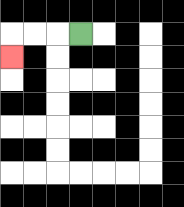{'start': '[3, 1]', 'end': '[0, 2]', 'path_directions': 'L,L,L,D', 'path_coordinates': '[[3, 1], [2, 1], [1, 1], [0, 1], [0, 2]]'}